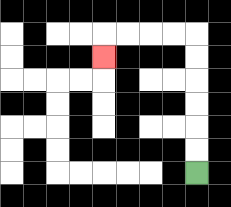{'start': '[8, 7]', 'end': '[4, 2]', 'path_directions': 'U,U,U,U,U,U,L,L,L,L,D', 'path_coordinates': '[[8, 7], [8, 6], [8, 5], [8, 4], [8, 3], [8, 2], [8, 1], [7, 1], [6, 1], [5, 1], [4, 1], [4, 2]]'}